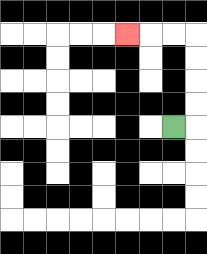{'start': '[7, 5]', 'end': '[5, 1]', 'path_directions': 'R,U,U,U,U,L,L,L', 'path_coordinates': '[[7, 5], [8, 5], [8, 4], [8, 3], [8, 2], [8, 1], [7, 1], [6, 1], [5, 1]]'}